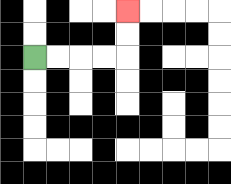{'start': '[1, 2]', 'end': '[5, 0]', 'path_directions': 'R,R,R,R,U,U', 'path_coordinates': '[[1, 2], [2, 2], [3, 2], [4, 2], [5, 2], [5, 1], [5, 0]]'}